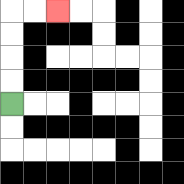{'start': '[0, 4]', 'end': '[2, 0]', 'path_directions': 'U,U,U,U,R,R', 'path_coordinates': '[[0, 4], [0, 3], [0, 2], [0, 1], [0, 0], [1, 0], [2, 0]]'}